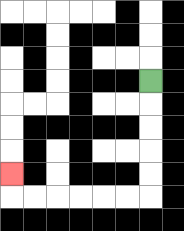{'start': '[6, 3]', 'end': '[0, 7]', 'path_directions': 'D,D,D,D,D,L,L,L,L,L,L,U', 'path_coordinates': '[[6, 3], [6, 4], [6, 5], [6, 6], [6, 7], [6, 8], [5, 8], [4, 8], [3, 8], [2, 8], [1, 8], [0, 8], [0, 7]]'}